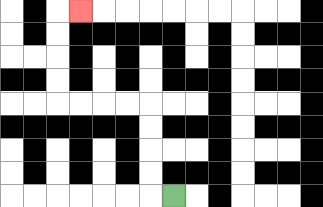{'start': '[7, 8]', 'end': '[3, 0]', 'path_directions': 'L,U,U,U,U,L,L,L,L,U,U,U,U,R', 'path_coordinates': '[[7, 8], [6, 8], [6, 7], [6, 6], [6, 5], [6, 4], [5, 4], [4, 4], [3, 4], [2, 4], [2, 3], [2, 2], [2, 1], [2, 0], [3, 0]]'}